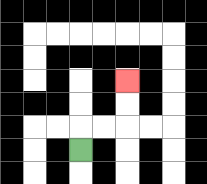{'start': '[3, 6]', 'end': '[5, 3]', 'path_directions': 'U,R,R,U,U', 'path_coordinates': '[[3, 6], [3, 5], [4, 5], [5, 5], [5, 4], [5, 3]]'}